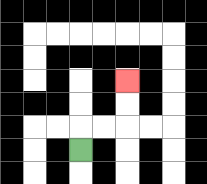{'start': '[3, 6]', 'end': '[5, 3]', 'path_directions': 'U,R,R,U,U', 'path_coordinates': '[[3, 6], [3, 5], [4, 5], [5, 5], [5, 4], [5, 3]]'}